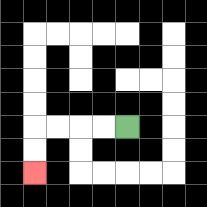{'start': '[5, 5]', 'end': '[1, 7]', 'path_directions': 'L,L,L,L,D,D', 'path_coordinates': '[[5, 5], [4, 5], [3, 5], [2, 5], [1, 5], [1, 6], [1, 7]]'}